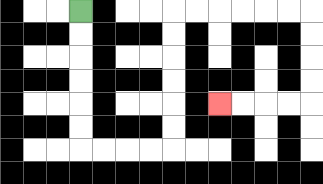{'start': '[3, 0]', 'end': '[9, 4]', 'path_directions': 'D,D,D,D,D,D,R,R,R,R,U,U,U,U,U,U,R,R,R,R,R,R,D,D,D,D,L,L,L,L', 'path_coordinates': '[[3, 0], [3, 1], [3, 2], [3, 3], [3, 4], [3, 5], [3, 6], [4, 6], [5, 6], [6, 6], [7, 6], [7, 5], [7, 4], [7, 3], [7, 2], [7, 1], [7, 0], [8, 0], [9, 0], [10, 0], [11, 0], [12, 0], [13, 0], [13, 1], [13, 2], [13, 3], [13, 4], [12, 4], [11, 4], [10, 4], [9, 4]]'}